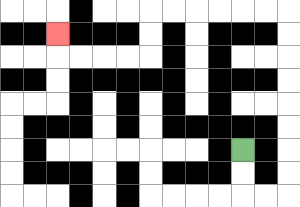{'start': '[10, 6]', 'end': '[2, 1]', 'path_directions': 'D,D,R,R,U,U,U,U,U,U,U,U,L,L,L,L,L,L,D,D,L,L,L,L,U', 'path_coordinates': '[[10, 6], [10, 7], [10, 8], [11, 8], [12, 8], [12, 7], [12, 6], [12, 5], [12, 4], [12, 3], [12, 2], [12, 1], [12, 0], [11, 0], [10, 0], [9, 0], [8, 0], [7, 0], [6, 0], [6, 1], [6, 2], [5, 2], [4, 2], [3, 2], [2, 2], [2, 1]]'}